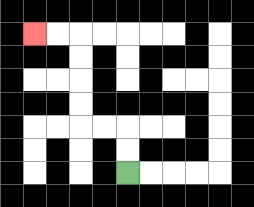{'start': '[5, 7]', 'end': '[1, 1]', 'path_directions': 'U,U,L,L,U,U,U,U,L,L', 'path_coordinates': '[[5, 7], [5, 6], [5, 5], [4, 5], [3, 5], [3, 4], [3, 3], [3, 2], [3, 1], [2, 1], [1, 1]]'}